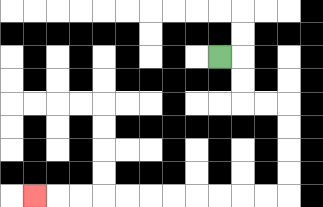{'start': '[9, 2]', 'end': '[1, 8]', 'path_directions': 'R,D,D,R,R,D,D,D,D,L,L,L,L,L,L,L,L,L,L,L', 'path_coordinates': '[[9, 2], [10, 2], [10, 3], [10, 4], [11, 4], [12, 4], [12, 5], [12, 6], [12, 7], [12, 8], [11, 8], [10, 8], [9, 8], [8, 8], [7, 8], [6, 8], [5, 8], [4, 8], [3, 8], [2, 8], [1, 8]]'}